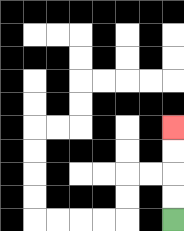{'start': '[7, 9]', 'end': '[7, 5]', 'path_directions': 'U,U,U,U', 'path_coordinates': '[[7, 9], [7, 8], [7, 7], [7, 6], [7, 5]]'}